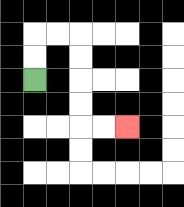{'start': '[1, 3]', 'end': '[5, 5]', 'path_directions': 'U,U,R,R,D,D,D,D,R,R', 'path_coordinates': '[[1, 3], [1, 2], [1, 1], [2, 1], [3, 1], [3, 2], [3, 3], [3, 4], [3, 5], [4, 5], [5, 5]]'}